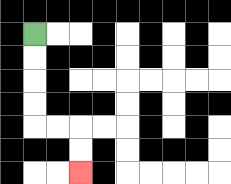{'start': '[1, 1]', 'end': '[3, 7]', 'path_directions': 'D,D,D,D,R,R,D,D', 'path_coordinates': '[[1, 1], [1, 2], [1, 3], [1, 4], [1, 5], [2, 5], [3, 5], [3, 6], [3, 7]]'}